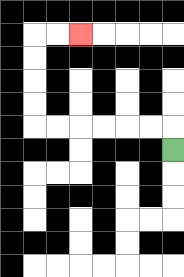{'start': '[7, 6]', 'end': '[3, 1]', 'path_directions': 'U,L,L,L,L,L,L,U,U,U,U,R,R', 'path_coordinates': '[[7, 6], [7, 5], [6, 5], [5, 5], [4, 5], [3, 5], [2, 5], [1, 5], [1, 4], [1, 3], [1, 2], [1, 1], [2, 1], [3, 1]]'}